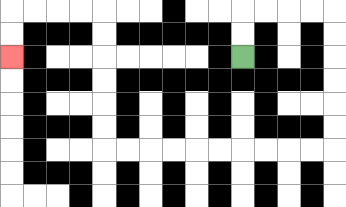{'start': '[10, 2]', 'end': '[0, 2]', 'path_directions': 'U,U,R,R,R,R,D,D,D,D,D,D,L,L,L,L,L,L,L,L,L,L,U,U,U,U,U,U,L,L,L,L,D,D', 'path_coordinates': '[[10, 2], [10, 1], [10, 0], [11, 0], [12, 0], [13, 0], [14, 0], [14, 1], [14, 2], [14, 3], [14, 4], [14, 5], [14, 6], [13, 6], [12, 6], [11, 6], [10, 6], [9, 6], [8, 6], [7, 6], [6, 6], [5, 6], [4, 6], [4, 5], [4, 4], [4, 3], [4, 2], [4, 1], [4, 0], [3, 0], [2, 0], [1, 0], [0, 0], [0, 1], [0, 2]]'}